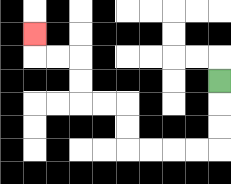{'start': '[9, 3]', 'end': '[1, 1]', 'path_directions': 'D,D,D,L,L,L,L,U,U,L,L,U,U,L,L,U', 'path_coordinates': '[[9, 3], [9, 4], [9, 5], [9, 6], [8, 6], [7, 6], [6, 6], [5, 6], [5, 5], [5, 4], [4, 4], [3, 4], [3, 3], [3, 2], [2, 2], [1, 2], [1, 1]]'}